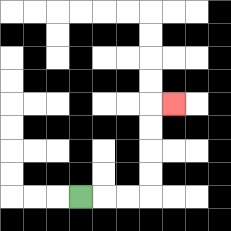{'start': '[3, 8]', 'end': '[7, 4]', 'path_directions': 'R,R,R,U,U,U,U,R', 'path_coordinates': '[[3, 8], [4, 8], [5, 8], [6, 8], [6, 7], [6, 6], [6, 5], [6, 4], [7, 4]]'}